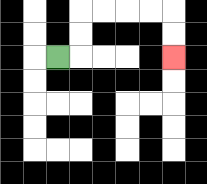{'start': '[2, 2]', 'end': '[7, 2]', 'path_directions': 'R,U,U,R,R,R,R,D,D', 'path_coordinates': '[[2, 2], [3, 2], [3, 1], [3, 0], [4, 0], [5, 0], [6, 0], [7, 0], [7, 1], [7, 2]]'}